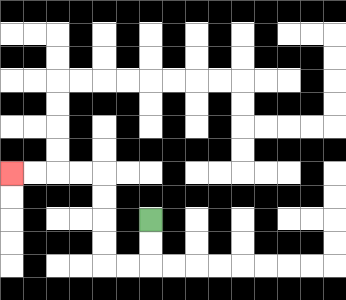{'start': '[6, 9]', 'end': '[0, 7]', 'path_directions': 'D,D,L,L,U,U,U,U,L,L,L,L', 'path_coordinates': '[[6, 9], [6, 10], [6, 11], [5, 11], [4, 11], [4, 10], [4, 9], [4, 8], [4, 7], [3, 7], [2, 7], [1, 7], [0, 7]]'}